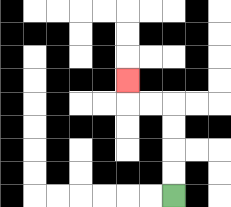{'start': '[7, 8]', 'end': '[5, 3]', 'path_directions': 'U,U,U,U,L,L,U', 'path_coordinates': '[[7, 8], [7, 7], [7, 6], [7, 5], [7, 4], [6, 4], [5, 4], [5, 3]]'}